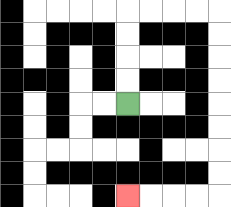{'start': '[5, 4]', 'end': '[5, 8]', 'path_directions': 'U,U,U,U,R,R,R,R,D,D,D,D,D,D,D,D,L,L,L,L', 'path_coordinates': '[[5, 4], [5, 3], [5, 2], [5, 1], [5, 0], [6, 0], [7, 0], [8, 0], [9, 0], [9, 1], [9, 2], [9, 3], [9, 4], [9, 5], [9, 6], [9, 7], [9, 8], [8, 8], [7, 8], [6, 8], [5, 8]]'}